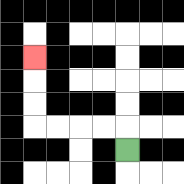{'start': '[5, 6]', 'end': '[1, 2]', 'path_directions': 'U,L,L,L,L,U,U,U', 'path_coordinates': '[[5, 6], [5, 5], [4, 5], [3, 5], [2, 5], [1, 5], [1, 4], [1, 3], [1, 2]]'}